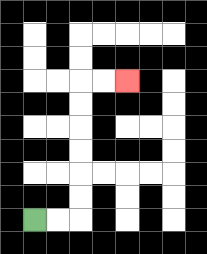{'start': '[1, 9]', 'end': '[5, 3]', 'path_directions': 'R,R,U,U,U,U,U,U,R,R', 'path_coordinates': '[[1, 9], [2, 9], [3, 9], [3, 8], [3, 7], [3, 6], [3, 5], [3, 4], [3, 3], [4, 3], [5, 3]]'}